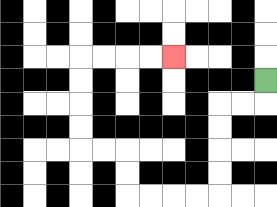{'start': '[11, 3]', 'end': '[7, 2]', 'path_directions': 'D,L,L,D,D,D,D,L,L,L,L,U,U,L,L,U,U,U,U,R,R,R,R', 'path_coordinates': '[[11, 3], [11, 4], [10, 4], [9, 4], [9, 5], [9, 6], [9, 7], [9, 8], [8, 8], [7, 8], [6, 8], [5, 8], [5, 7], [5, 6], [4, 6], [3, 6], [3, 5], [3, 4], [3, 3], [3, 2], [4, 2], [5, 2], [6, 2], [7, 2]]'}